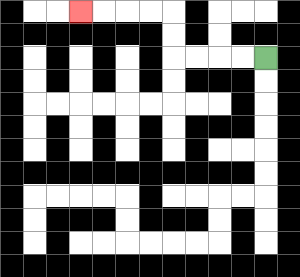{'start': '[11, 2]', 'end': '[3, 0]', 'path_directions': 'L,L,L,L,U,U,L,L,L,L', 'path_coordinates': '[[11, 2], [10, 2], [9, 2], [8, 2], [7, 2], [7, 1], [7, 0], [6, 0], [5, 0], [4, 0], [3, 0]]'}